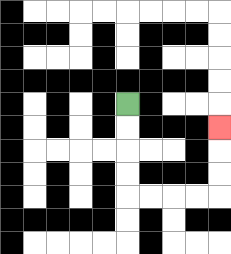{'start': '[5, 4]', 'end': '[9, 5]', 'path_directions': 'D,D,D,D,R,R,R,R,U,U,U', 'path_coordinates': '[[5, 4], [5, 5], [5, 6], [5, 7], [5, 8], [6, 8], [7, 8], [8, 8], [9, 8], [9, 7], [9, 6], [9, 5]]'}